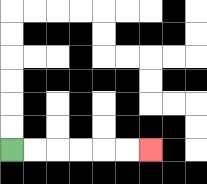{'start': '[0, 6]', 'end': '[6, 6]', 'path_directions': 'R,R,R,R,R,R', 'path_coordinates': '[[0, 6], [1, 6], [2, 6], [3, 6], [4, 6], [5, 6], [6, 6]]'}